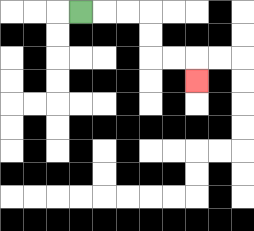{'start': '[3, 0]', 'end': '[8, 3]', 'path_directions': 'R,R,R,D,D,R,R,D', 'path_coordinates': '[[3, 0], [4, 0], [5, 0], [6, 0], [6, 1], [6, 2], [7, 2], [8, 2], [8, 3]]'}